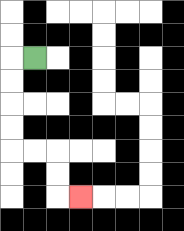{'start': '[1, 2]', 'end': '[3, 8]', 'path_directions': 'L,D,D,D,D,R,R,D,D,R', 'path_coordinates': '[[1, 2], [0, 2], [0, 3], [0, 4], [0, 5], [0, 6], [1, 6], [2, 6], [2, 7], [2, 8], [3, 8]]'}